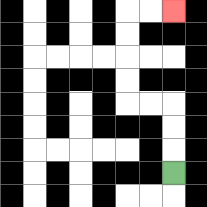{'start': '[7, 7]', 'end': '[7, 0]', 'path_directions': 'U,U,U,L,L,U,U,U,U,R,R', 'path_coordinates': '[[7, 7], [7, 6], [7, 5], [7, 4], [6, 4], [5, 4], [5, 3], [5, 2], [5, 1], [5, 0], [6, 0], [7, 0]]'}